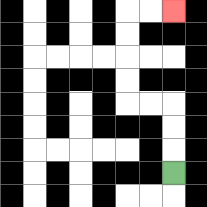{'start': '[7, 7]', 'end': '[7, 0]', 'path_directions': 'U,U,U,L,L,U,U,U,U,R,R', 'path_coordinates': '[[7, 7], [7, 6], [7, 5], [7, 4], [6, 4], [5, 4], [5, 3], [5, 2], [5, 1], [5, 0], [6, 0], [7, 0]]'}